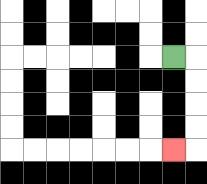{'start': '[7, 2]', 'end': '[7, 6]', 'path_directions': 'R,D,D,D,D,L', 'path_coordinates': '[[7, 2], [8, 2], [8, 3], [8, 4], [8, 5], [8, 6], [7, 6]]'}